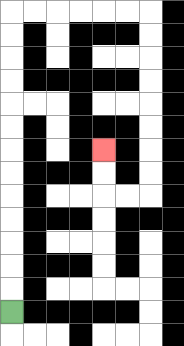{'start': '[0, 13]', 'end': '[4, 6]', 'path_directions': 'U,U,U,U,U,U,U,U,U,U,U,U,U,R,R,R,R,R,R,D,D,D,D,D,D,D,D,L,L,U,U', 'path_coordinates': '[[0, 13], [0, 12], [0, 11], [0, 10], [0, 9], [0, 8], [0, 7], [0, 6], [0, 5], [0, 4], [0, 3], [0, 2], [0, 1], [0, 0], [1, 0], [2, 0], [3, 0], [4, 0], [5, 0], [6, 0], [6, 1], [6, 2], [6, 3], [6, 4], [6, 5], [6, 6], [6, 7], [6, 8], [5, 8], [4, 8], [4, 7], [4, 6]]'}